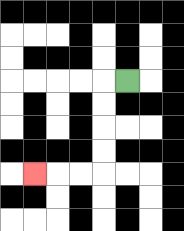{'start': '[5, 3]', 'end': '[1, 7]', 'path_directions': 'L,D,D,D,D,L,L,L', 'path_coordinates': '[[5, 3], [4, 3], [4, 4], [4, 5], [4, 6], [4, 7], [3, 7], [2, 7], [1, 7]]'}